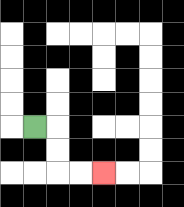{'start': '[1, 5]', 'end': '[4, 7]', 'path_directions': 'R,D,D,R,R', 'path_coordinates': '[[1, 5], [2, 5], [2, 6], [2, 7], [3, 7], [4, 7]]'}